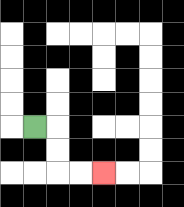{'start': '[1, 5]', 'end': '[4, 7]', 'path_directions': 'R,D,D,R,R', 'path_coordinates': '[[1, 5], [2, 5], [2, 6], [2, 7], [3, 7], [4, 7]]'}